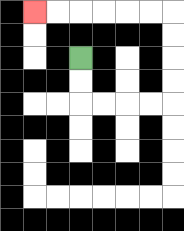{'start': '[3, 2]', 'end': '[1, 0]', 'path_directions': 'D,D,R,R,R,R,U,U,U,U,L,L,L,L,L,L', 'path_coordinates': '[[3, 2], [3, 3], [3, 4], [4, 4], [5, 4], [6, 4], [7, 4], [7, 3], [7, 2], [7, 1], [7, 0], [6, 0], [5, 0], [4, 0], [3, 0], [2, 0], [1, 0]]'}